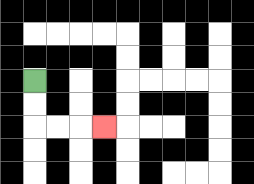{'start': '[1, 3]', 'end': '[4, 5]', 'path_directions': 'D,D,R,R,R', 'path_coordinates': '[[1, 3], [1, 4], [1, 5], [2, 5], [3, 5], [4, 5]]'}